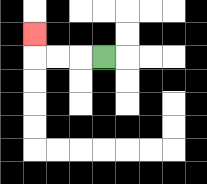{'start': '[4, 2]', 'end': '[1, 1]', 'path_directions': 'L,L,L,U', 'path_coordinates': '[[4, 2], [3, 2], [2, 2], [1, 2], [1, 1]]'}